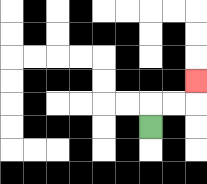{'start': '[6, 5]', 'end': '[8, 3]', 'path_directions': 'U,R,R,U', 'path_coordinates': '[[6, 5], [6, 4], [7, 4], [8, 4], [8, 3]]'}